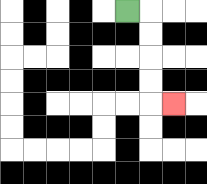{'start': '[5, 0]', 'end': '[7, 4]', 'path_directions': 'R,D,D,D,D,R', 'path_coordinates': '[[5, 0], [6, 0], [6, 1], [6, 2], [6, 3], [6, 4], [7, 4]]'}